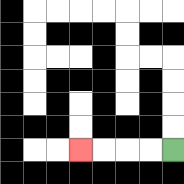{'start': '[7, 6]', 'end': '[3, 6]', 'path_directions': 'L,L,L,L', 'path_coordinates': '[[7, 6], [6, 6], [5, 6], [4, 6], [3, 6]]'}